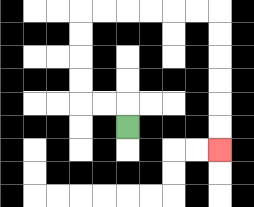{'start': '[5, 5]', 'end': '[9, 6]', 'path_directions': 'U,L,L,U,U,U,U,R,R,R,R,R,R,D,D,D,D,D,D', 'path_coordinates': '[[5, 5], [5, 4], [4, 4], [3, 4], [3, 3], [3, 2], [3, 1], [3, 0], [4, 0], [5, 0], [6, 0], [7, 0], [8, 0], [9, 0], [9, 1], [9, 2], [9, 3], [9, 4], [9, 5], [9, 6]]'}